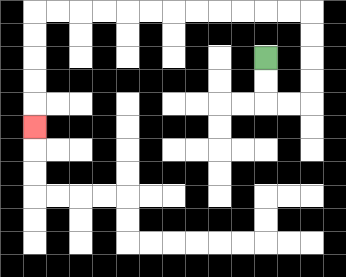{'start': '[11, 2]', 'end': '[1, 5]', 'path_directions': 'D,D,R,R,U,U,U,U,L,L,L,L,L,L,L,L,L,L,L,L,D,D,D,D,D', 'path_coordinates': '[[11, 2], [11, 3], [11, 4], [12, 4], [13, 4], [13, 3], [13, 2], [13, 1], [13, 0], [12, 0], [11, 0], [10, 0], [9, 0], [8, 0], [7, 0], [6, 0], [5, 0], [4, 0], [3, 0], [2, 0], [1, 0], [1, 1], [1, 2], [1, 3], [1, 4], [1, 5]]'}